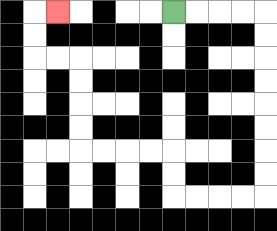{'start': '[7, 0]', 'end': '[2, 0]', 'path_directions': 'R,R,R,R,D,D,D,D,D,D,D,D,L,L,L,L,U,U,L,L,L,L,U,U,U,U,L,L,U,U,R', 'path_coordinates': '[[7, 0], [8, 0], [9, 0], [10, 0], [11, 0], [11, 1], [11, 2], [11, 3], [11, 4], [11, 5], [11, 6], [11, 7], [11, 8], [10, 8], [9, 8], [8, 8], [7, 8], [7, 7], [7, 6], [6, 6], [5, 6], [4, 6], [3, 6], [3, 5], [3, 4], [3, 3], [3, 2], [2, 2], [1, 2], [1, 1], [1, 0], [2, 0]]'}